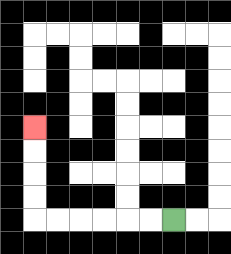{'start': '[7, 9]', 'end': '[1, 5]', 'path_directions': 'L,L,L,L,L,L,U,U,U,U', 'path_coordinates': '[[7, 9], [6, 9], [5, 9], [4, 9], [3, 9], [2, 9], [1, 9], [1, 8], [1, 7], [1, 6], [1, 5]]'}